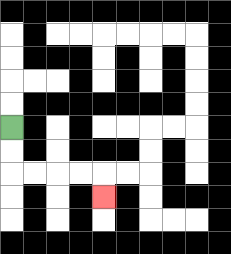{'start': '[0, 5]', 'end': '[4, 8]', 'path_directions': 'D,D,R,R,R,R,D', 'path_coordinates': '[[0, 5], [0, 6], [0, 7], [1, 7], [2, 7], [3, 7], [4, 7], [4, 8]]'}